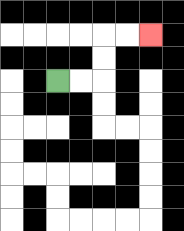{'start': '[2, 3]', 'end': '[6, 1]', 'path_directions': 'R,R,U,U,R,R', 'path_coordinates': '[[2, 3], [3, 3], [4, 3], [4, 2], [4, 1], [5, 1], [6, 1]]'}